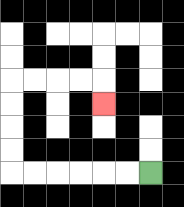{'start': '[6, 7]', 'end': '[4, 4]', 'path_directions': 'L,L,L,L,L,L,U,U,U,U,R,R,R,R,D', 'path_coordinates': '[[6, 7], [5, 7], [4, 7], [3, 7], [2, 7], [1, 7], [0, 7], [0, 6], [0, 5], [0, 4], [0, 3], [1, 3], [2, 3], [3, 3], [4, 3], [4, 4]]'}